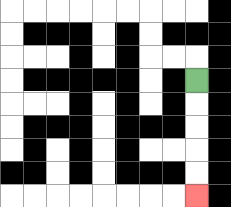{'start': '[8, 3]', 'end': '[8, 8]', 'path_directions': 'D,D,D,D,D', 'path_coordinates': '[[8, 3], [8, 4], [8, 5], [8, 6], [8, 7], [8, 8]]'}